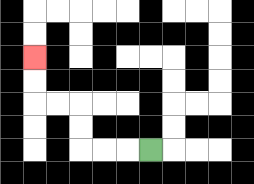{'start': '[6, 6]', 'end': '[1, 2]', 'path_directions': 'L,L,L,U,U,L,L,U,U', 'path_coordinates': '[[6, 6], [5, 6], [4, 6], [3, 6], [3, 5], [3, 4], [2, 4], [1, 4], [1, 3], [1, 2]]'}